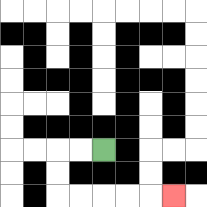{'start': '[4, 6]', 'end': '[7, 8]', 'path_directions': 'L,L,D,D,R,R,R,R,R', 'path_coordinates': '[[4, 6], [3, 6], [2, 6], [2, 7], [2, 8], [3, 8], [4, 8], [5, 8], [6, 8], [7, 8]]'}